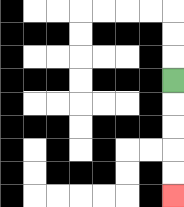{'start': '[7, 3]', 'end': '[7, 8]', 'path_directions': 'D,D,D,D,D', 'path_coordinates': '[[7, 3], [7, 4], [7, 5], [7, 6], [7, 7], [7, 8]]'}